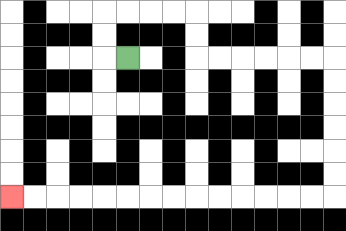{'start': '[5, 2]', 'end': '[0, 8]', 'path_directions': 'L,U,U,R,R,R,R,D,D,R,R,R,R,R,R,D,D,D,D,D,D,L,L,L,L,L,L,L,L,L,L,L,L,L,L', 'path_coordinates': '[[5, 2], [4, 2], [4, 1], [4, 0], [5, 0], [6, 0], [7, 0], [8, 0], [8, 1], [8, 2], [9, 2], [10, 2], [11, 2], [12, 2], [13, 2], [14, 2], [14, 3], [14, 4], [14, 5], [14, 6], [14, 7], [14, 8], [13, 8], [12, 8], [11, 8], [10, 8], [9, 8], [8, 8], [7, 8], [6, 8], [5, 8], [4, 8], [3, 8], [2, 8], [1, 8], [0, 8]]'}